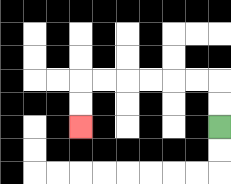{'start': '[9, 5]', 'end': '[3, 5]', 'path_directions': 'U,U,L,L,L,L,L,L,D,D', 'path_coordinates': '[[9, 5], [9, 4], [9, 3], [8, 3], [7, 3], [6, 3], [5, 3], [4, 3], [3, 3], [3, 4], [3, 5]]'}